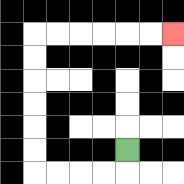{'start': '[5, 6]', 'end': '[7, 1]', 'path_directions': 'D,L,L,L,L,U,U,U,U,U,U,R,R,R,R,R,R', 'path_coordinates': '[[5, 6], [5, 7], [4, 7], [3, 7], [2, 7], [1, 7], [1, 6], [1, 5], [1, 4], [1, 3], [1, 2], [1, 1], [2, 1], [3, 1], [4, 1], [5, 1], [6, 1], [7, 1]]'}